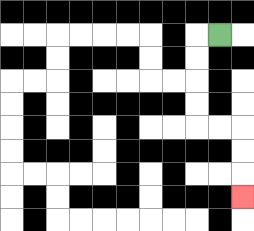{'start': '[9, 1]', 'end': '[10, 8]', 'path_directions': 'L,D,D,D,D,R,R,D,D,D', 'path_coordinates': '[[9, 1], [8, 1], [8, 2], [8, 3], [8, 4], [8, 5], [9, 5], [10, 5], [10, 6], [10, 7], [10, 8]]'}